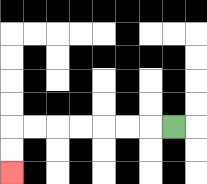{'start': '[7, 5]', 'end': '[0, 7]', 'path_directions': 'L,L,L,L,L,L,L,D,D', 'path_coordinates': '[[7, 5], [6, 5], [5, 5], [4, 5], [3, 5], [2, 5], [1, 5], [0, 5], [0, 6], [0, 7]]'}